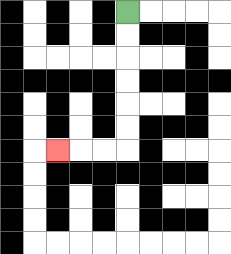{'start': '[5, 0]', 'end': '[2, 6]', 'path_directions': 'D,D,D,D,D,D,L,L,L', 'path_coordinates': '[[5, 0], [5, 1], [5, 2], [5, 3], [5, 4], [5, 5], [5, 6], [4, 6], [3, 6], [2, 6]]'}